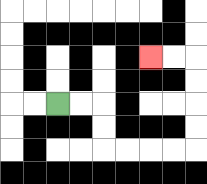{'start': '[2, 4]', 'end': '[6, 2]', 'path_directions': 'R,R,D,D,R,R,R,R,U,U,U,U,L,L', 'path_coordinates': '[[2, 4], [3, 4], [4, 4], [4, 5], [4, 6], [5, 6], [6, 6], [7, 6], [8, 6], [8, 5], [8, 4], [8, 3], [8, 2], [7, 2], [6, 2]]'}